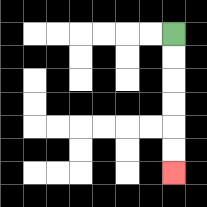{'start': '[7, 1]', 'end': '[7, 7]', 'path_directions': 'D,D,D,D,D,D', 'path_coordinates': '[[7, 1], [7, 2], [7, 3], [7, 4], [7, 5], [7, 6], [7, 7]]'}